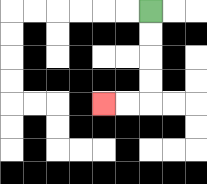{'start': '[6, 0]', 'end': '[4, 4]', 'path_directions': 'D,D,D,D,L,L', 'path_coordinates': '[[6, 0], [6, 1], [6, 2], [6, 3], [6, 4], [5, 4], [4, 4]]'}